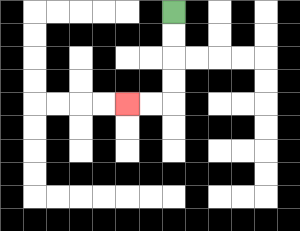{'start': '[7, 0]', 'end': '[5, 4]', 'path_directions': 'D,D,D,D,L,L', 'path_coordinates': '[[7, 0], [7, 1], [7, 2], [7, 3], [7, 4], [6, 4], [5, 4]]'}